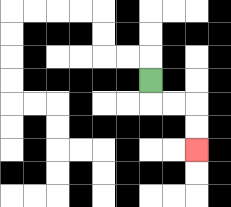{'start': '[6, 3]', 'end': '[8, 6]', 'path_directions': 'D,R,R,D,D', 'path_coordinates': '[[6, 3], [6, 4], [7, 4], [8, 4], [8, 5], [8, 6]]'}